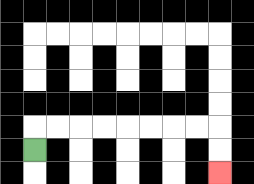{'start': '[1, 6]', 'end': '[9, 7]', 'path_directions': 'U,R,R,R,R,R,R,R,R,D,D', 'path_coordinates': '[[1, 6], [1, 5], [2, 5], [3, 5], [4, 5], [5, 5], [6, 5], [7, 5], [8, 5], [9, 5], [9, 6], [9, 7]]'}